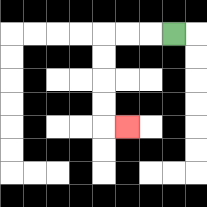{'start': '[7, 1]', 'end': '[5, 5]', 'path_directions': 'L,L,L,D,D,D,D,R', 'path_coordinates': '[[7, 1], [6, 1], [5, 1], [4, 1], [4, 2], [4, 3], [4, 4], [4, 5], [5, 5]]'}